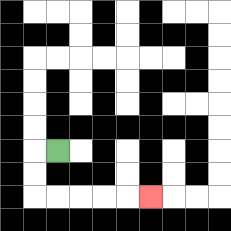{'start': '[2, 6]', 'end': '[6, 8]', 'path_directions': 'L,D,D,R,R,R,R,R', 'path_coordinates': '[[2, 6], [1, 6], [1, 7], [1, 8], [2, 8], [3, 8], [4, 8], [5, 8], [6, 8]]'}